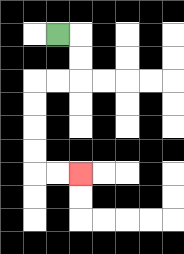{'start': '[2, 1]', 'end': '[3, 7]', 'path_directions': 'R,D,D,L,L,D,D,D,D,R,R', 'path_coordinates': '[[2, 1], [3, 1], [3, 2], [3, 3], [2, 3], [1, 3], [1, 4], [1, 5], [1, 6], [1, 7], [2, 7], [3, 7]]'}